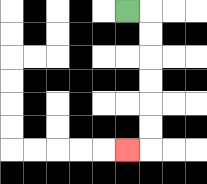{'start': '[5, 0]', 'end': '[5, 6]', 'path_directions': 'R,D,D,D,D,D,D,L', 'path_coordinates': '[[5, 0], [6, 0], [6, 1], [6, 2], [6, 3], [6, 4], [6, 5], [6, 6], [5, 6]]'}